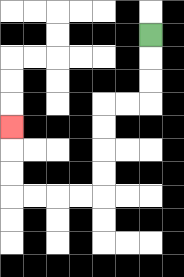{'start': '[6, 1]', 'end': '[0, 5]', 'path_directions': 'D,D,D,L,L,D,D,D,D,L,L,L,L,U,U,U', 'path_coordinates': '[[6, 1], [6, 2], [6, 3], [6, 4], [5, 4], [4, 4], [4, 5], [4, 6], [4, 7], [4, 8], [3, 8], [2, 8], [1, 8], [0, 8], [0, 7], [0, 6], [0, 5]]'}